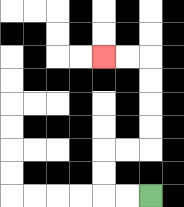{'start': '[6, 8]', 'end': '[4, 2]', 'path_directions': 'L,L,U,U,R,R,U,U,U,U,L,L', 'path_coordinates': '[[6, 8], [5, 8], [4, 8], [4, 7], [4, 6], [5, 6], [6, 6], [6, 5], [6, 4], [6, 3], [6, 2], [5, 2], [4, 2]]'}